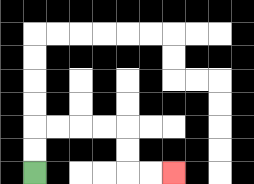{'start': '[1, 7]', 'end': '[7, 7]', 'path_directions': 'U,U,R,R,R,R,D,D,R,R', 'path_coordinates': '[[1, 7], [1, 6], [1, 5], [2, 5], [3, 5], [4, 5], [5, 5], [5, 6], [5, 7], [6, 7], [7, 7]]'}